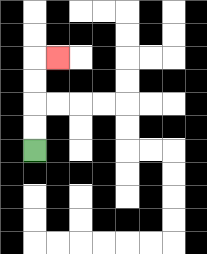{'start': '[1, 6]', 'end': '[2, 2]', 'path_directions': 'U,U,U,U,R', 'path_coordinates': '[[1, 6], [1, 5], [1, 4], [1, 3], [1, 2], [2, 2]]'}